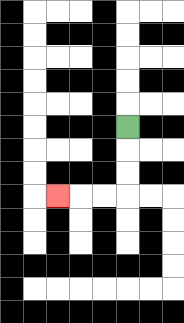{'start': '[5, 5]', 'end': '[2, 8]', 'path_directions': 'D,D,D,L,L,L', 'path_coordinates': '[[5, 5], [5, 6], [5, 7], [5, 8], [4, 8], [3, 8], [2, 8]]'}